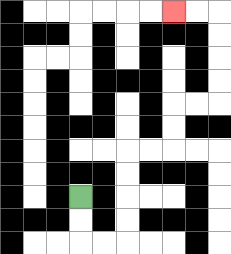{'start': '[3, 8]', 'end': '[7, 0]', 'path_directions': 'D,D,R,R,U,U,U,U,R,R,U,U,R,R,U,U,U,U,L,L', 'path_coordinates': '[[3, 8], [3, 9], [3, 10], [4, 10], [5, 10], [5, 9], [5, 8], [5, 7], [5, 6], [6, 6], [7, 6], [7, 5], [7, 4], [8, 4], [9, 4], [9, 3], [9, 2], [9, 1], [9, 0], [8, 0], [7, 0]]'}